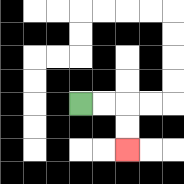{'start': '[3, 4]', 'end': '[5, 6]', 'path_directions': 'R,R,D,D', 'path_coordinates': '[[3, 4], [4, 4], [5, 4], [5, 5], [5, 6]]'}